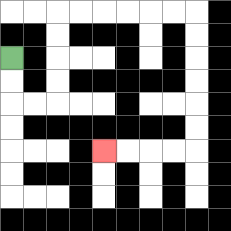{'start': '[0, 2]', 'end': '[4, 6]', 'path_directions': 'D,D,R,R,U,U,U,U,R,R,R,R,R,R,D,D,D,D,D,D,L,L,L,L', 'path_coordinates': '[[0, 2], [0, 3], [0, 4], [1, 4], [2, 4], [2, 3], [2, 2], [2, 1], [2, 0], [3, 0], [4, 0], [5, 0], [6, 0], [7, 0], [8, 0], [8, 1], [8, 2], [8, 3], [8, 4], [8, 5], [8, 6], [7, 6], [6, 6], [5, 6], [4, 6]]'}